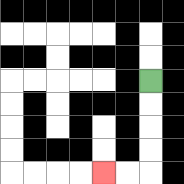{'start': '[6, 3]', 'end': '[4, 7]', 'path_directions': 'D,D,D,D,L,L', 'path_coordinates': '[[6, 3], [6, 4], [6, 5], [6, 6], [6, 7], [5, 7], [4, 7]]'}